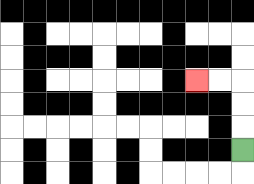{'start': '[10, 6]', 'end': '[8, 3]', 'path_directions': 'U,U,U,L,L', 'path_coordinates': '[[10, 6], [10, 5], [10, 4], [10, 3], [9, 3], [8, 3]]'}